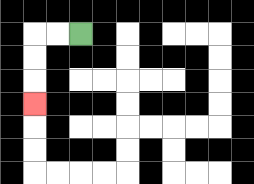{'start': '[3, 1]', 'end': '[1, 4]', 'path_directions': 'L,L,D,D,D', 'path_coordinates': '[[3, 1], [2, 1], [1, 1], [1, 2], [1, 3], [1, 4]]'}